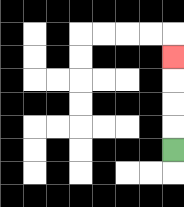{'start': '[7, 6]', 'end': '[7, 2]', 'path_directions': 'U,U,U,U', 'path_coordinates': '[[7, 6], [7, 5], [7, 4], [7, 3], [7, 2]]'}